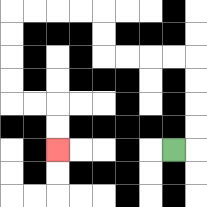{'start': '[7, 6]', 'end': '[2, 6]', 'path_directions': 'R,U,U,U,U,L,L,L,L,U,U,L,L,L,L,D,D,D,D,R,R,D,D', 'path_coordinates': '[[7, 6], [8, 6], [8, 5], [8, 4], [8, 3], [8, 2], [7, 2], [6, 2], [5, 2], [4, 2], [4, 1], [4, 0], [3, 0], [2, 0], [1, 0], [0, 0], [0, 1], [0, 2], [0, 3], [0, 4], [1, 4], [2, 4], [2, 5], [2, 6]]'}